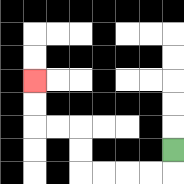{'start': '[7, 6]', 'end': '[1, 3]', 'path_directions': 'D,L,L,L,L,U,U,L,L,U,U', 'path_coordinates': '[[7, 6], [7, 7], [6, 7], [5, 7], [4, 7], [3, 7], [3, 6], [3, 5], [2, 5], [1, 5], [1, 4], [1, 3]]'}